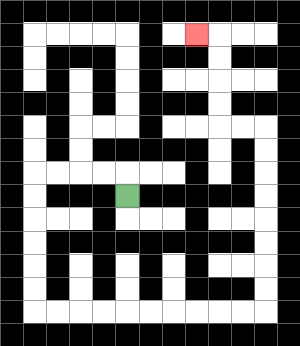{'start': '[5, 8]', 'end': '[8, 1]', 'path_directions': 'U,L,L,L,L,D,D,D,D,D,D,R,R,R,R,R,R,R,R,R,R,U,U,U,U,U,U,U,U,L,L,U,U,U,U,L', 'path_coordinates': '[[5, 8], [5, 7], [4, 7], [3, 7], [2, 7], [1, 7], [1, 8], [1, 9], [1, 10], [1, 11], [1, 12], [1, 13], [2, 13], [3, 13], [4, 13], [5, 13], [6, 13], [7, 13], [8, 13], [9, 13], [10, 13], [11, 13], [11, 12], [11, 11], [11, 10], [11, 9], [11, 8], [11, 7], [11, 6], [11, 5], [10, 5], [9, 5], [9, 4], [9, 3], [9, 2], [9, 1], [8, 1]]'}